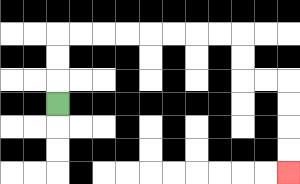{'start': '[2, 4]', 'end': '[12, 7]', 'path_directions': 'U,U,U,R,R,R,R,R,R,R,R,D,D,R,R,D,D,D,D', 'path_coordinates': '[[2, 4], [2, 3], [2, 2], [2, 1], [3, 1], [4, 1], [5, 1], [6, 1], [7, 1], [8, 1], [9, 1], [10, 1], [10, 2], [10, 3], [11, 3], [12, 3], [12, 4], [12, 5], [12, 6], [12, 7]]'}